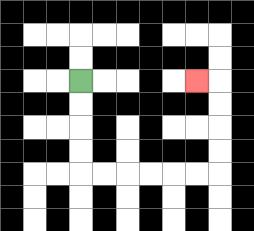{'start': '[3, 3]', 'end': '[8, 3]', 'path_directions': 'D,D,D,D,R,R,R,R,R,R,U,U,U,U,L', 'path_coordinates': '[[3, 3], [3, 4], [3, 5], [3, 6], [3, 7], [4, 7], [5, 7], [6, 7], [7, 7], [8, 7], [9, 7], [9, 6], [9, 5], [9, 4], [9, 3], [8, 3]]'}